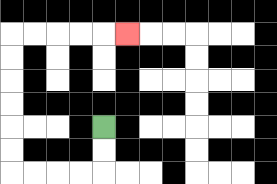{'start': '[4, 5]', 'end': '[5, 1]', 'path_directions': 'D,D,L,L,L,L,U,U,U,U,U,U,R,R,R,R,R', 'path_coordinates': '[[4, 5], [4, 6], [4, 7], [3, 7], [2, 7], [1, 7], [0, 7], [0, 6], [0, 5], [0, 4], [0, 3], [0, 2], [0, 1], [1, 1], [2, 1], [3, 1], [4, 1], [5, 1]]'}